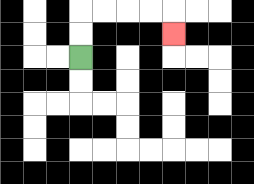{'start': '[3, 2]', 'end': '[7, 1]', 'path_directions': 'U,U,R,R,R,R,D', 'path_coordinates': '[[3, 2], [3, 1], [3, 0], [4, 0], [5, 0], [6, 0], [7, 0], [7, 1]]'}